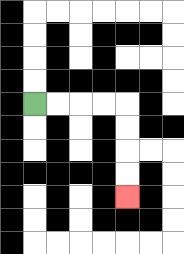{'start': '[1, 4]', 'end': '[5, 8]', 'path_directions': 'R,R,R,R,D,D,D,D', 'path_coordinates': '[[1, 4], [2, 4], [3, 4], [4, 4], [5, 4], [5, 5], [5, 6], [5, 7], [5, 8]]'}